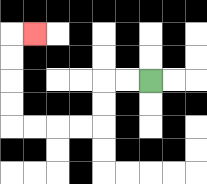{'start': '[6, 3]', 'end': '[1, 1]', 'path_directions': 'L,L,D,D,L,L,L,L,U,U,U,U,R', 'path_coordinates': '[[6, 3], [5, 3], [4, 3], [4, 4], [4, 5], [3, 5], [2, 5], [1, 5], [0, 5], [0, 4], [0, 3], [0, 2], [0, 1], [1, 1]]'}